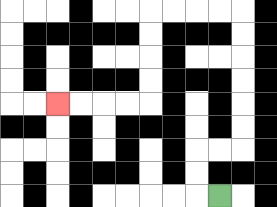{'start': '[9, 8]', 'end': '[2, 4]', 'path_directions': 'L,U,U,R,R,U,U,U,U,U,U,L,L,L,L,D,D,D,D,L,L,L,L', 'path_coordinates': '[[9, 8], [8, 8], [8, 7], [8, 6], [9, 6], [10, 6], [10, 5], [10, 4], [10, 3], [10, 2], [10, 1], [10, 0], [9, 0], [8, 0], [7, 0], [6, 0], [6, 1], [6, 2], [6, 3], [6, 4], [5, 4], [4, 4], [3, 4], [2, 4]]'}